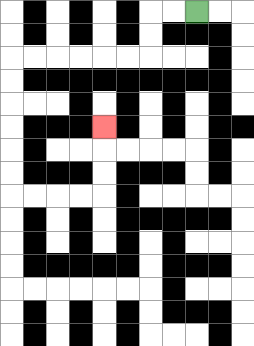{'start': '[8, 0]', 'end': '[4, 5]', 'path_directions': 'L,L,D,D,L,L,L,L,L,L,D,D,D,D,D,D,R,R,R,R,U,U,U', 'path_coordinates': '[[8, 0], [7, 0], [6, 0], [6, 1], [6, 2], [5, 2], [4, 2], [3, 2], [2, 2], [1, 2], [0, 2], [0, 3], [0, 4], [0, 5], [0, 6], [0, 7], [0, 8], [1, 8], [2, 8], [3, 8], [4, 8], [4, 7], [4, 6], [4, 5]]'}